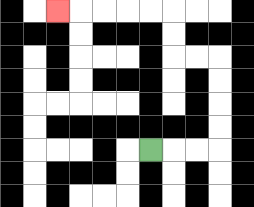{'start': '[6, 6]', 'end': '[2, 0]', 'path_directions': 'R,R,R,U,U,U,U,L,L,U,U,L,L,L,L,L', 'path_coordinates': '[[6, 6], [7, 6], [8, 6], [9, 6], [9, 5], [9, 4], [9, 3], [9, 2], [8, 2], [7, 2], [7, 1], [7, 0], [6, 0], [5, 0], [4, 0], [3, 0], [2, 0]]'}